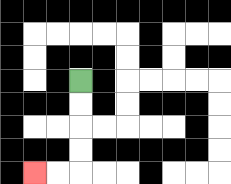{'start': '[3, 3]', 'end': '[1, 7]', 'path_directions': 'D,D,D,D,L,L', 'path_coordinates': '[[3, 3], [3, 4], [3, 5], [3, 6], [3, 7], [2, 7], [1, 7]]'}